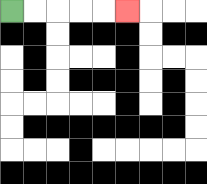{'start': '[0, 0]', 'end': '[5, 0]', 'path_directions': 'R,R,R,R,R', 'path_coordinates': '[[0, 0], [1, 0], [2, 0], [3, 0], [4, 0], [5, 0]]'}